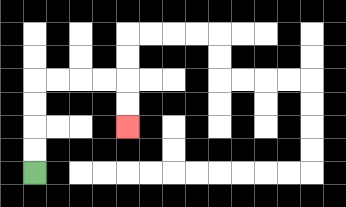{'start': '[1, 7]', 'end': '[5, 5]', 'path_directions': 'U,U,U,U,R,R,R,R,D,D', 'path_coordinates': '[[1, 7], [1, 6], [1, 5], [1, 4], [1, 3], [2, 3], [3, 3], [4, 3], [5, 3], [5, 4], [5, 5]]'}